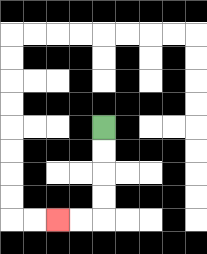{'start': '[4, 5]', 'end': '[2, 9]', 'path_directions': 'D,D,D,D,L,L', 'path_coordinates': '[[4, 5], [4, 6], [4, 7], [4, 8], [4, 9], [3, 9], [2, 9]]'}